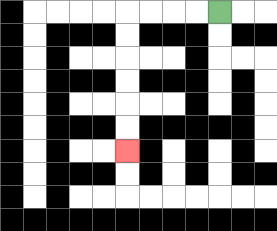{'start': '[9, 0]', 'end': '[5, 6]', 'path_directions': 'L,L,L,L,D,D,D,D,D,D', 'path_coordinates': '[[9, 0], [8, 0], [7, 0], [6, 0], [5, 0], [5, 1], [5, 2], [5, 3], [5, 4], [5, 5], [5, 6]]'}